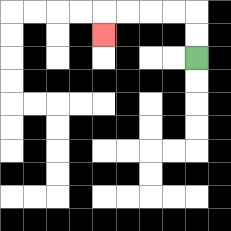{'start': '[8, 2]', 'end': '[4, 1]', 'path_directions': 'U,U,L,L,L,L,D', 'path_coordinates': '[[8, 2], [8, 1], [8, 0], [7, 0], [6, 0], [5, 0], [4, 0], [4, 1]]'}